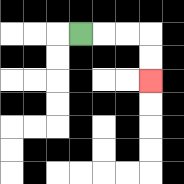{'start': '[3, 1]', 'end': '[6, 3]', 'path_directions': 'R,R,R,D,D', 'path_coordinates': '[[3, 1], [4, 1], [5, 1], [6, 1], [6, 2], [6, 3]]'}